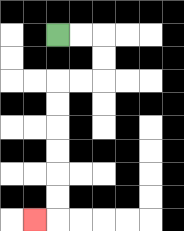{'start': '[2, 1]', 'end': '[1, 9]', 'path_directions': 'R,R,D,D,L,L,D,D,D,D,D,D,L', 'path_coordinates': '[[2, 1], [3, 1], [4, 1], [4, 2], [4, 3], [3, 3], [2, 3], [2, 4], [2, 5], [2, 6], [2, 7], [2, 8], [2, 9], [1, 9]]'}